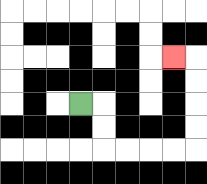{'start': '[3, 4]', 'end': '[7, 2]', 'path_directions': 'R,D,D,R,R,R,R,U,U,U,U,L', 'path_coordinates': '[[3, 4], [4, 4], [4, 5], [4, 6], [5, 6], [6, 6], [7, 6], [8, 6], [8, 5], [8, 4], [8, 3], [8, 2], [7, 2]]'}